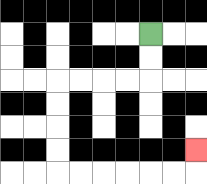{'start': '[6, 1]', 'end': '[8, 6]', 'path_directions': 'D,D,L,L,L,L,D,D,D,D,R,R,R,R,R,R,U', 'path_coordinates': '[[6, 1], [6, 2], [6, 3], [5, 3], [4, 3], [3, 3], [2, 3], [2, 4], [2, 5], [2, 6], [2, 7], [3, 7], [4, 7], [5, 7], [6, 7], [7, 7], [8, 7], [8, 6]]'}